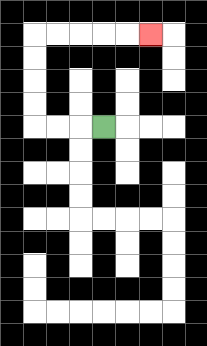{'start': '[4, 5]', 'end': '[6, 1]', 'path_directions': 'L,L,L,U,U,U,U,R,R,R,R,R', 'path_coordinates': '[[4, 5], [3, 5], [2, 5], [1, 5], [1, 4], [1, 3], [1, 2], [1, 1], [2, 1], [3, 1], [4, 1], [5, 1], [6, 1]]'}